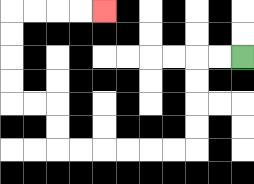{'start': '[10, 2]', 'end': '[4, 0]', 'path_directions': 'L,L,D,D,D,D,L,L,L,L,L,L,U,U,L,L,U,U,U,U,R,R,R,R', 'path_coordinates': '[[10, 2], [9, 2], [8, 2], [8, 3], [8, 4], [8, 5], [8, 6], [7, 6], [6, 6], [5, 6], [4, 6], [3, 6], [2, 6], [2, 5], [2, 4], [1, 4], [0, 4], [0, 3], [0, 2], [0, 1], [0, 0], [1, 0], [2, 0], [3, 0], [4, 0]]'}